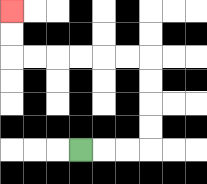{'start': '[3, 6]', 'end': '[0, 0]', 'path_directions': 'R,R,R,U,U,U,U,L,L,L,L,L,L,U,U', 'path_coordinates': '[[3, 6], [4, 6], [5, 6], [6, 6], [6, 5], [6, 4], [6, 3], [6, 2], [5, 2], [4, 2], [3, 2], [2, 2], [1, 2], [0, 2], [0, 1], [0, 0]]'}